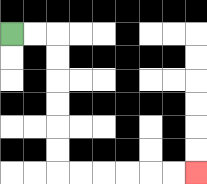{'start': '[0, 1]', 'end': '[8, 7]', 'path_directions': 'R,R,D,D,D,D,D,D,R,R,R,R,R,R', 'path_coordinates': '[[0, 1], [1, 1], [2, 1], [2, 2], [2, 3], [2, 4], [2, 5], [2, 6], [2, 7], [3, 7], [4, 7], [5, 7], [6, 7], [7, 7], [8, 7]]'}